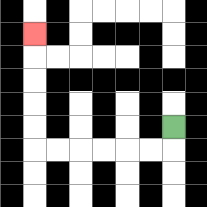{'start': '[7, 5]', 'end': '[1, 1]', 'path_directions': 'D,L,L,L,L,L,L,U,U,U,U,U', 'path_coordinates': '[[7, 5], [7, 6], [6, 6], [5, 6], [4, 6], [3, 6], [2, 6], [1, 6], [1, 5], [1, 4], [1, 3], [1, 2], [1, 1]]'}